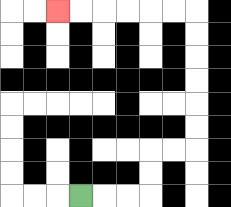{'start': '[3, 8]', 'end': '[2, 0]', 'path_directions': 'R,R,R,U,U,R,R,U,U,U,U,U,U,L,L,L,L,L,L', 'path_coordinates': '[[3, 8], [4, 8], [5, 8], [6, 8], [6, 7], [6, 6], [7, 6], [8, 6], [8, 5], [8, 4], [8, 3], [8, 2], [8, 1], [8, 0], [7, 0], [6, 0], [5, 0], [4, 0], [3, 0], [2, 0]]'}